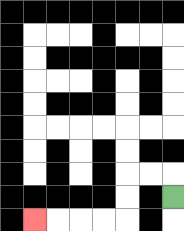{'start': '[7, 8]', 'end': '[1, 9]', 'path_directions': 'U,L,L,D,D,L,L,L,L', 'path_coordinates': '[[7, 8], [7, 7], [6, 7], [5, 7], [5, 8], [5, 9], [4, 9], [3, 9], [2, 9], [1, 9]]'}